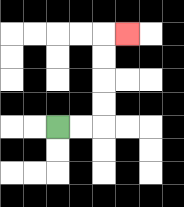{'start': '[2, 5]', 'end': '[5, 1]', 'path_directions': 'R,R,U,U,U,U,R', 'path_coordinates': '[[2, 5], [3, 5], [4, 5], [4, 4], [4, 3], [4, 2], [4, 1], [5, 1]]'}